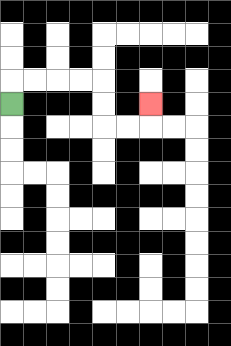{'start': '[0, 4]', 'end': '[6, 4]', 'path_directions': 'U,R,R,R,R,D,D,R,R,U', 'path_coordinates': '[[0, 4], [0, 3], [1, 3], [2, 3], [3, 3], [4, 3], [4, 4], [4, 5], [5, 5], [6, 5], [6, 4]]'}